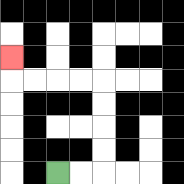{'start': '[2, 7]', 'end': '[0, 2]', 'path_directions': 'R,R,U,U,U,U,L,L,L,L,U', 'path_coordinates': '[[2, 7], [3, 7], [4, 7], [4, 6], [4, 5], [4, 4], [4, 3], [3, 3], [2, 3], [1, 3], [0, 3], [0, 2]]'}